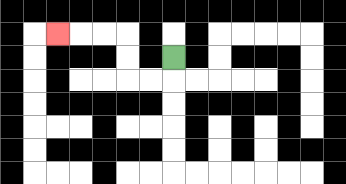{'start': '[7, 2]', 'end': '[2, 1]', 'path_directions': 'D,L,L,U,U,L,L,L', 'path_coordinates': '[[7, 2], [7, 3], [6, 3], [5, 3], [5, 2], [5, 1], [4, 1], [3, 1], [2, 1]]'}